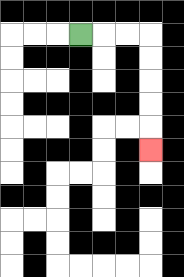{'start': '[3, 1]', 'end': '[6, 6]', 'path_directions': 'R,R,R,D,D,D,D,D', 'path_coordinates': '[[3, 1], [4, 1], [5, 1], [6, 1], [6, 2], [6, 3], [6, 4], [6, 5], [6, 6]]'}